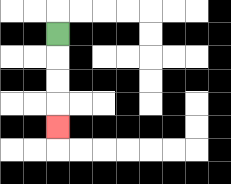{'start': '[2, 1]', 'end': '[2, 5]', 'path_directions': 'D,D,D,D', 'path_coordinates': '[[2, 1], [2, 2], [2, 3], [2, 4], [2, 5]]'}